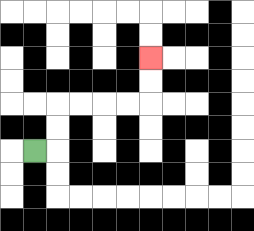{'start': '[1, 6]', 'end': '[6, 2]', 'path_directions': 'R,U,U,R,R,R,R,U,U', 'path_coordinates': '[[1, 6], [2, 6], [2, 5], [2, 4], [3, 4], [4, 4], [5, 4], [6, 4], [6, 3], [6, 2]]'}